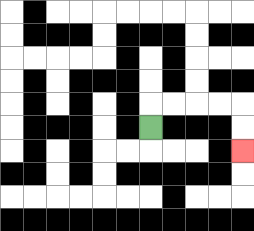{'start': '[6, 5]', 'end': '[10, 6]', 'path_directions': 'U,R,R,R,R,D,D', 'path_coordinates': '[[6, 5], [6, 4], [7, 4], [8, 4], [9, 4], [10, 4], [10, 5], [10, 6]]'}